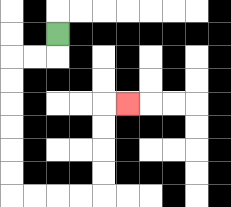{'start': '[2, 1]', 'end': '[5, 4]', 'path_directions': 'D,L,L,D,D,D,D,D,D,R,R,R,R,U,U,U,U,R', 'path_coordinates': '[[2, 1], [2, 2], [1, 2], [0, 2], [0, 3], [0, 4], [0, 5], [0, 6], [0, 7], [0, 8], [1, 8], [2, 8], [3, 8], [4, 8], [4, 7], [4, 6], [4, 5], [4, 4], [5, 4]]'}